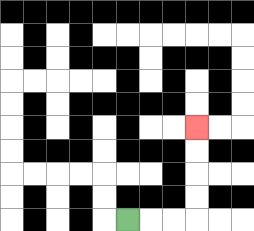{'start': '[5, 9]', 'end': '[8, 5]', 'path_directions': 'R,R,R,U,U,U,U', 'path_coordinates': '[[5, 9], [6, 9], [7, 9], [8, 9], [8, 8], [8, 7], [8, 6], [8, 5]]'}